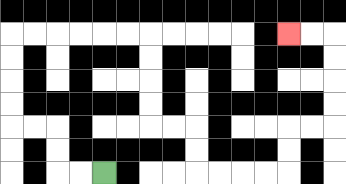{'start': '[4, 7]', 'end': '[12, 1]', 'path_directions': 'L,L,U,U,L,L,U,U,U,U,R,R,R,R,R,R,D,D,D,D,R,R,D,D,R,R,R,R,U,U,R,R,U,U,U,U,L,L', 'path_coordinates': '[[4, 7], [3, 7], [2, 7], [2, 6], [2, 5], [1, 5], [0, 5], [0, 4], [0, 3], [0, 2], [0, 1], [1, 1], [2, 1], [3, 1], [4, 1], [5, 1], [6, 1], [6, 2], [6, 3], [6, 4], [6, 5], [7, 5], [8, 5], [8, 6], [8, 7], [9, 7], [10, 7], [11, 7], [12, 7], [12, 6], [12, 5], [13, 5], [14, 5], [14, 4], [14, 3], [14, 2], [14, 1], [13, 1], [12, 1]]'}